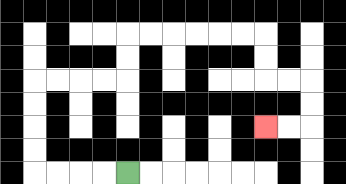{'start': '[5, 7]', 'end': '[11, 5]', 'path_directions': 'L,L,L,L,U,U,U,U,R,R,R,R,U,U,R,R,R,R,R,R,D,D,R,R,D,D,L,L', 'path_coordinates': '[[5, 7], [4, 7], [3, 7], [2, 7], [1, 7], [1, 6], [1, 5], [1, 4], [1, 3], [2, 3], [3, 3], [4, 3], [5, 3], [5, 2], [5, 1], [6, 1], [7, 1], [8, 1], [9, 1], [10, 1], [11, 1], [11, 2], [11, 3], [12, 3], [13, 3], [13, 4], [13, 5], [12, 5], [11, 5]]'}